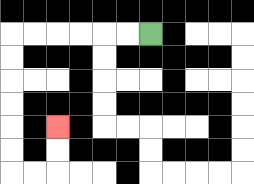{'start': '[6, 1]', 'end': '[2, 5]', 'path_directions': 'L,L,L,L,L,L,D,D,D,D,D,D,R,R,U,U', 'path_coordinates': '[[6, 1], [5, 1], [4, 1], [3, 1], [2, 1], [1, 1], [0, 1], [0, 2], [0, 3], [0, 4], [0, 5], [0, 6], [0, 7], [1, 7], [2, 7], [2, 6], [2, 5]]'}